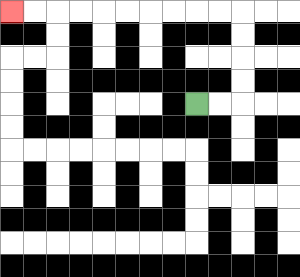{'start': '[8, 4]', 'end': '[0, 0]', 'path_directions': 'R,R,U,U,U,U,L,L,L,L,L,L,L,L,L,L', 'path_coordinates': '[[8, 4], [9, 4], [10, 4], [10, 3], [10, 2], [10, 1], [10, 0], [9, 0], [8, 0], [7, 0], [6, 0], [5, 0], [4, 0], [3, 0], [2, 0], [1, 0], [0, 0]]'}